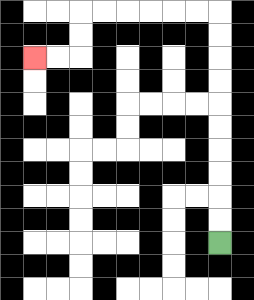{'start': '[9, 10]', 'end': '[1, 2]', 'path_directions': 'U,U,U,U,U,U,U,U,U,U,L,L,L,L,L,L,D,D,L,L', 'path_coordinates': '[[9, 10], [9, 9], [9, 8], [9, 7], [9, 6], [9, 5], [9, 4], [9, 3], [9, 2], [9, 1], [9, 0], [8, 0], [7, 0], [6, 0], [5, 0], [4, 0], [3, 0], [3, 1], [3, 2], [2, 2], [1, 2]]'}